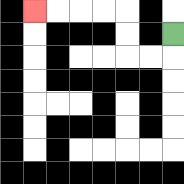{'start': '[7, 1]', 'end': '[1, 0]', 'path_directions': 'D,L,L,U,U,L,L,L,L', 'path_coordinates': '[[7, 1], [7, 2], [6, 2], [5, 2], [5, 1], [5, 0], [4, 0], [3, 0], [2, 0], [1, 0]]'}